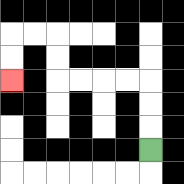{'start': '[6, 6]', 'end': '[0, 3]', 'path_directions': 'U,U,U,L,L,L,L,U,U,L,L,D,D', 'path_coordinates': '[[6, 6], [6, 5], [6, 4], [6, 3], [5, 3], [4, 3], [3, 3], [2, 3], [2, 2], [2, 1], [1, 1], [0, 1], [0, 2], [0, 3]]'}